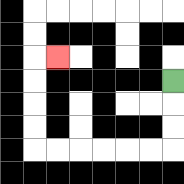{'start': '[7, 3]', 'end': '[2, 2]', 'path_directions': 'D,D,D,L,L,L,L,L,L,U,U,U,U,R', 'path_coordinates': '[[7, 3], [7, 4], [7, 5], [7, 6], [6, 6], [5, 6], [4, 6], [3, 6], [2, 6], [1, 6], [1, 5], [1, 4], [1, 3], [1, 2], [2, 2]]'}